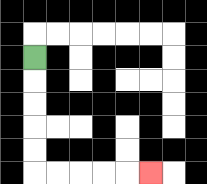{'start': '[1, 2]', 'end': '[6, 7]', 'path_directions': 'D,D,D,D,D,R,R,R,R,R', 'path_coordinates': '[[1, 2], [1, 3], [1, 4], [1, 5], [1, 6], [1, 7], [2, 7], [3, 7], [4, 7], [5, 7], [6, 7]]'}